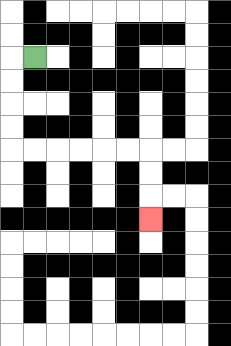{'start': '[1, 2]', 'end': '[6, 9]', 'path_directions': 'L,D,D,D,D,R,R,R,R,R,R,D,D,D', 'path_coordinates': '[[1, 2], [0, 2], [0, 3], [0, 4], [0, 5], [0, 6], [1, 6], [2, 6], [3, 6], [4, 6], [5, 6], [6, 6], [6, 7], [6, 8], [6, 9]]'}